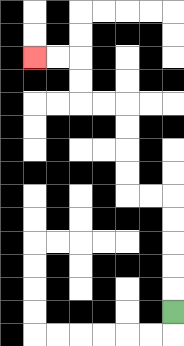{'start': '[7, 13]', 'end': '[1, 2]', 'path_directions': 'U,U,U,U,U,L,L,U,U,U,U,L,L,U,U,L,L', 'path_coordinates': '[[7, 13], [7, 12], [7, 11], [7, 10], [7, 9], [7, 8], [6, 8], [5, 8], [5, 7], [5, 6], [5, 5], [5, 4], [4, 4], [3, 4], [3, 3], [3, 2], [2, 2], [1, 2]]'}